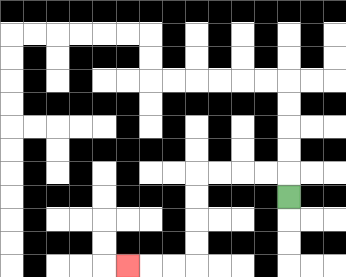{'start': '[12, 8]', 'end': '[5, 11]', 'path_directions': 'U,L,L,L,L,D,D,D,D,L,L,L', 'path_coordinates': '[[12, 8], [12, 7], [11, 7], [10, 7], [9, 7], [8, 7], [8, 8], [8, 9], [8, 10], [8, 11], [7, 11], [6, 11], [5, 11]]'}